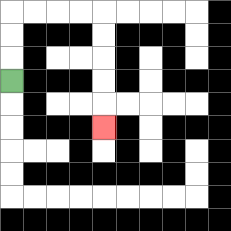{'start': '[0, 3]', 'end': '[4, 5]', 'path_directions': 'U,U,U,R,R,R,R,D,D,D,D,D', 'path_coordinates': '[[0, 3], [0, 2], [0, 1], [0, 0], [1, 0], [2, 0], [3, 0], [4, 0], [4, 1], [4, 2], [4, 3], [4, 4], [4, 5]]'}